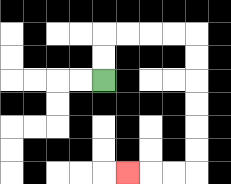{'start': '[4, 3]', 'end': '[5, 7]', 'path_directions': 'U,U,R,R,R,R,D,D,D,D,D,D,L,L,L', 'path_coordinates': '[[4, 3], [4, 2], [4, 1], [5, 1], [6, 1], [7, 1], [8, 1], [8, 2], [8, 3], [8, 4], [8, 5], [8, 6], [8, 7], [7, 7], [6, 7], [5, 7]]'}